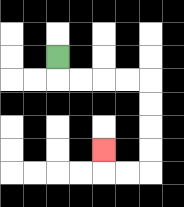{'start': '[2, 2]', 'end': '[4, 6]', 'path_directions': 'D,R,R,R,R,D,D,D,D,L,L,U', 'path_coordinates': '[[2, 2], [2, 3], [3, 3], [4, 3], [5, 3], [6, 3], [6, 4], [6, 5], [6, 6], [6, 7], [5, 7], [4, 7], [4, 6]]'}